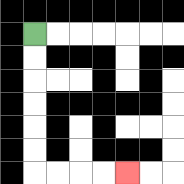{'start': '[1, 1]', 'end': '[5, 7]', 'path_directions': 'D,D,D,D,D,D,R,R,R,R', 'path_coordinates': '[[1, 1], [1, 2], [1, 3], [1, 4], [1, 5], [1, 6], [1, 7], [2, 7], [3, 7], [4, 7], [5, 7]]'}